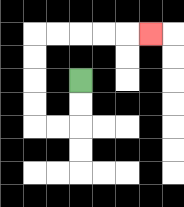{'start': '[3, 3]', 'end': '[6, 1]', 'path_directions': 'D,D,L,L,U,U,U,U,R,R,R,R,R', 'path_coordinates': '[[3, 3], [3, 4], [3, 5], [2, 5], [1, 5], [1, 4], [1, 3], [1, 2], [1, 1], [2, 1], [3, 1], [4, 1], [5, 1], [6, 1]]'}